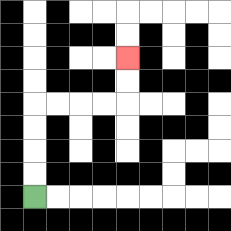{'start': '[1, 8]', 'end': '[5, 2]', 'path_directions': 'U,U,U,U,R,R,R,R,U,U', 'path_coordinates': '[[1, 8], [1, 7], [1, 6], [1, 5], [1, 4], [2, 4], [3, 4], [4, 4], [5, 4], [5, 3], [5, 2]]'}